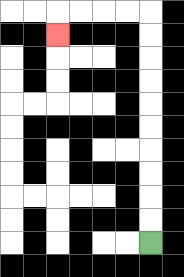{'start': '[6, 10]', 'end': '[2, 1]', 'path_directions': 'U,U,U,U,U,U,U,U,U,U,L,L,L,L,D', 'path_coordinates': '[[6, 10], [6, 9], [6, 8], [6, 7], [6, 6], [6, 5], [6, 4], [6, 3], [6, 2], [6, 1], [6, 0], [5, 0], [4, 0], [3, 0], [2, 0], [2, 1]]'}